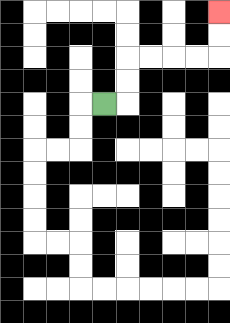{'start': '[4, 4]', 'end': '[9, 0]', 'path_directions': 'R,U,U,R,R,R,R,U,U', 'path_coordinates': '[[4, 4], [5, 4], [5, 3], [5, 2], [6, 2], [7, 2], [8, 2], [9, 2], [9, 1], [9, 0]]'}